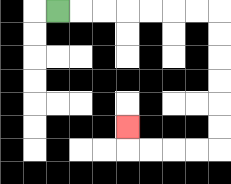{'start': '[2, 0]', 'end': '[5, 5]', 'path_directions': 'R,R,R,R,R,R,R,D,D,D,D,D,D,L,L,L,L,U', 'path_coordinates': '[[2, 0], [3, 0], [4, 0], [5, 0], [6, 0], [7, 0], [8, 0], [9, 0], [9, 1], [9, 2], [9, 3], [9, 4], [9, 5], [9, 6], [8, 6], [7, 6], [6, 6], [5, 6], [5, 5]]'}